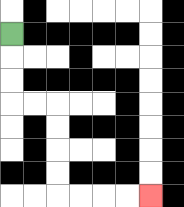{'start': '[0, 1]', 'end': '[6, 8]', 'path_directions': 'D,D,D,R,R,D,D,D,D,R,R,R,R', 'path_coordinates': '[[0, 1], [0, 2], [0, 3], [0, 4], [1, 4], [2, 4], [2, 5], [2, 6], [2, 7], [2, 8], [3, 8], [4, 8], [5, 8], [6, 8]]'}